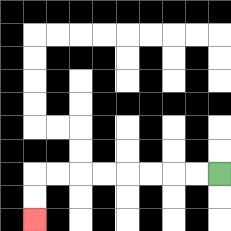{'start': '[9, 7]', 'end': '[1, 9]', 'path_directions': 'L,L,L,L,L,L,L,L,D,D', 'path_coordinates': '[[9, 7], [8, 7], [7, 7], [6, 7], [5, 7], [4, 7], [3, 7], [2, 7], [1, 7], [1, 8], [1, 9]]'}